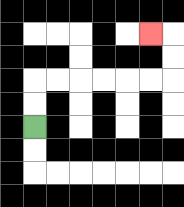{'start': '[1, 5]', 'end': '[6, 1]', 'path_directions': 'U,U,R,R,R,R,R,R,U,U,L', 'path_coordinates': '[[1, 5], [1, 4], [1, 3], [2, 3], [3, 3], [4, 3], [5, 3], [6, 3], [7, 3], [7, 2], [7, 1], [6, 1]]'}